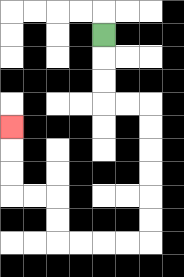{'start': '[4, 1]', 'end': '[0, 5]', 'path_directions': 'D,D,D,R,R,D,D,D,D,D,D,L,L,L,L,U,U,L,L,U,U,U', 'path_coordinates': '[[4, 1], [4, 2], [4, 3], [4, 4], [5, 4], [6, 4], [6, 5], [6, 6], [6, 7], [6, 8], [6, 9], [6, 10], [5, 10], [4, 10], [3, 10], [2, 10], [2, 9], [2, 8], [1, 8], [0, 8], [0, 7], [0, 6], [0, 5]]'}